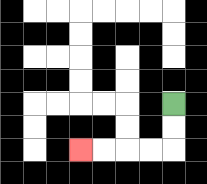{'start': '[7, 4]', 'end': '[3, 6]', 'path_directions': 'D,D,L,L,L,L', 'path_coordinates': '[[7, 4], [7, 5], [7, 6], [6, 6], [5, 6], [4, 6], [3, 6]]'}